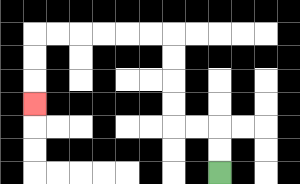{'start': '[9, 7]', 'end': '[1, 4]', 'path_directions': 'U,U,L,L,U,U,U,U,L,L,L,L,L,L,D,D,D', 'path_coordinates': '[[9, 7], [9, 6], [9, 5], [8, 5], [7, 5], [7, 4], [7, 3], [7, 2], [7, 1], [6, 1], [5, 1], [4, 1], [3, 1], [2, 1], [1, 1], [1, 2], [1, 3], [1, 4]]'}